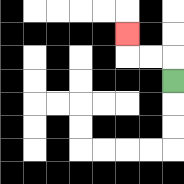{'start': '[7, 3]', 'end': '[5, 1]', 'path_directions': 'U,L,L,U', 'path_coordinates': '[[7, 3], [7, 2], [6, 2], [5, 2], [5, 1]]'}